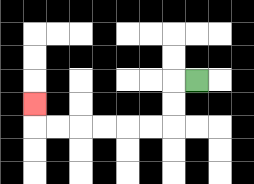{'start': '[8, 3]', 'end': '[1, 4]', 'path_directions': 'L,D,D,L,L,L,L,L,L,U', 'path_coordinates': '[[8, 3], [7, 3], [7, 4], [7, 5], [6, 5], [5, 5], [4, 5], [3, 5], [2, 5], [1, 5], [1, 4]]'}